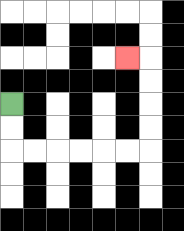{'start': '[0, 4]', 'end': '[5, 2]', 'path_directions': 'D,D,R,R,R,R,R,R,U,U,U,U,L', 'path_coordinates': '[[0, 4], [0, 5], [0, 6], [1, 6], [2, 6], [3, 6], [4, 6], [5, 6], [6, 6], [6, 5], [6, 4], [6, 3], [6, 2], [5, 2]]'}